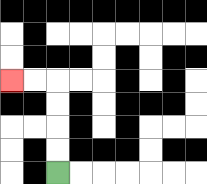{'start': '[2, 7]', 'end': '[0, 3]', 'path_directions': 'U,U,U,U,L,L', 'path_coordinates': '[[2, 7], [2, 6], [2, 5], [2, 4], [2, 3], [1, 3], [0, 3]]'}